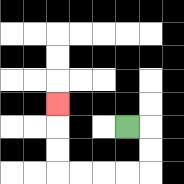{'start': '[5, 5]', 'end': '[2, 4]', 'path_directions': 'R,D,D,L,L,L,L,U,U,U', 'path_coordinates': '[[5, 5], [6, 5], [6, 6], [6, 7], [5, 7], [4, 7], [3, 7], [2, 7], [2, 6], [2, 5], [2, 4]]'}